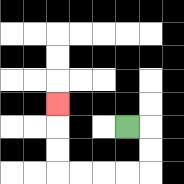{'start': '[5, 5]', 'end': '[2, 4]', 'path_directions': 'R,D,D,L,L,L,L,U,U,U', 'path_coordinates': '[[5, 5], [6, 5], [6, 6], [6, 7], [5, 7], [4, 7], [3, 7], [2, 7], [2, 6], [2, 5], [2, 4]]'}